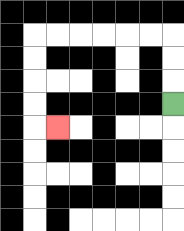{'start': '[7, 4]', 'end': '[2, 5]', 'path_directions': 'U,U,U,L,L,L,L,L,L,D,D,D,D,R', 'path_coordinates': '[[7, 4], [7, 3], [7, 2], [7, 1], [6, 1], [5, 1], [4, 1], [3, 1], [2, 1], [1, 1], [1, 2], [1, 3], [1, 4], [1, 5], [2, 5]]'}